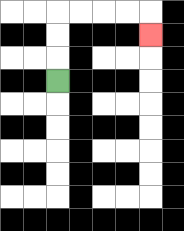{'start': '[2, 3]', 'end': '[6, 1]', 'path_directions': 'U,U,U,R,R,R,R,D', 'path_coordinates': '[[2, 3], [2, 2], [2, 1], [2, 0], [3, 0], [4, 0], [5, 0], [6, 0], [6, 1]]'}